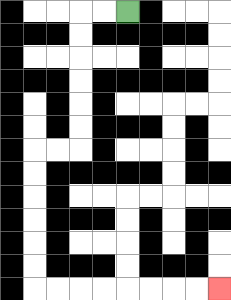{'start': '[5, 0]', 'end': '[9, 12]', 'path_directions': 'L,L,D,D,D,D,D,D,L,L,D,D,D,D,D,D,R,R,R,R,R,R,R,R', 'path_coordinates': '[[5, 0], [4, 0], [3, 0], [3, 1], [3, 2], [3, 3], [3, 4], [3, 5], [3, 6], [2, 6], [1, 6], [1, 7], [1, 8], [1, 9], [1, 10], [1, 11], [1, 12], [2, 12], [3, 12], [4, 12], [5, 12], [6, 12], [7, 12], [8, 12], [9, 12]]'}